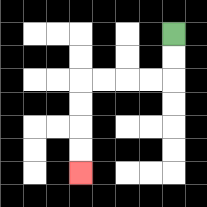{'start': '[7, 1]', 'end': '[3, 7]', 'path_directions': 'D,D,L,L,L,L,D,D,D,D', 'path_coordinates': '[[7, 1], [7, 2], [7, 3], [6, 3], [5, 3], [4, 3], [3, 3], [3, 4], [3, 5], [3, 6], [3, 7]]'}